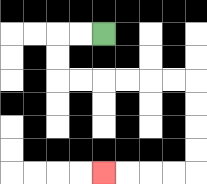{'start': '[4, 1]', 'end': '[4, 7]', 'path_directions': 'L,L,D,D,R,R,R,R,R,R,D,D,D,D,L,L,L,L', 'path_coordinates': '[[4, 1], [3, 1], [2, 1], [2, 2], [2, 3], [3, 3], [4, 3], [5, 3], [6, 3], [7, 3], [8, 3], [8, 4], [8, 5], [8, 6], [8, 7], [7, 7], [6, 7], [5, 7], [4, 7]]'}